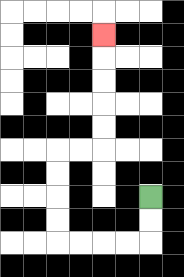{'start': '[6, 8]', 'end': '[4, 1]', 'path_directions': 'D,D,L,L,L,L,U,U,U,U,R,R,U,U,U,U,U', 'path_coordinates': '[[6, 8], [6, 9], [6, 10], [5, 10], [4, 10], [3, 10], [2, 10], [2, 9], [2, 8], [2, 7], [2, 6], [3, 6], [4, 6], [4, 5], [4, 4], [4, 3], [4, 2], [4, 1]]'}